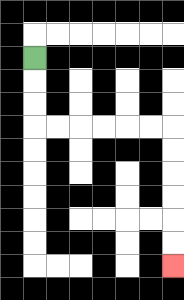{'start': '[1, 2]', 'end': '[7, 11]', 'path_directions': 'D,D,D,R,R,R,R,R,R,D,D,D,D,D,D', 'path_coordinates': '[[1, 2], [1, 3], [1, 4], [1, 5], [2, 5], [3, 5], [4, 5], [5, 5], [6, 5], [7, 5], [7, 6], [7, 7], [7, 8], [7, 9], [7, 10], [7, 11]]'}